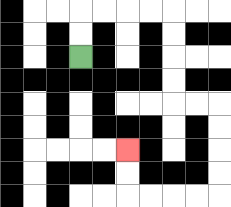{'start': '[3, 2]', 'end': '[5, 6]', 'path_directions': 'U,U,R,R,R,R,D,D,D,D,R,R,D,D,D,D,L,L,L,L,U,U', 'path_coordinates': '[[3, 2], [3, 1], [3, 0], [4, 0], [5, 0], [6, 0], [7, 0], [7, 1], [7, 2], [7, 3], [7, 4], [8, 4], [9, 4], [9, 5], [9, 6], [9, 7], [9, 8], [8, 8], [7, 8], [6, 8], [5, 8], [5, 7], [5, 6]]'}